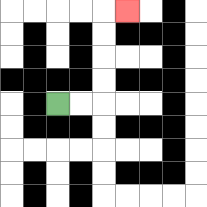{'start': '[2, 4]', 'end': '[5, 0]', 'path_directions': 'R,R,U,U,U,U,R', 'path_coordinates': '[[2, 4], [3, 4], [4, 4], [4, 3], [4, 2], [4, 1], [4, 0], [5, 0]]'}